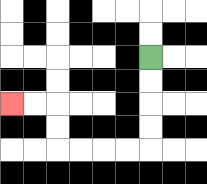{'start': '[6, 2]', 'end': '[0, 4]', 'path_directions': 'D,D,D,D,L,L,L,L,U,U,L,L', 'path_coordinates': '[[6, 2], [6, 3], [6, 4], [6, 5], [6, 6], [5, 6], [4, 6], [3, 6], [2, 6], [2, 5], [2, 4], [1, 4], [0, 4]]'}